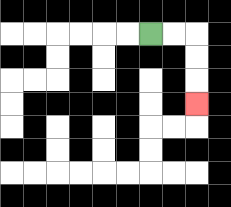{'start': '[6, 1]', 'end': '[8, 4]', 'path_directions': 'R,R,D,D,D', 'path_coordinates': '[[6, 1], [7, 1], [8, 1], [8, 2], [8, 3], [8, 4]]'}